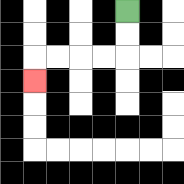{'start': '[5, 0]', 'end': '[1, 3]', 'path_directions': 'D,D,L,L,L,L,D', 'path_coordinates': '[[5, 0], [5, 1], [5, 2], [4, 2], [3, 2], [2, 2], [1, 2], [1, 3]]'}